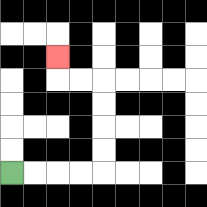{'start': '[0, 7]', 'end': '[2, 2]', 'path_directions': 'R,R,R,R,U,U,U,U,L,L,U', 'path_coordinates': '[[0, 7], [1, 7], [2, 7], [3, 7], [4, 7], [4, 6], [4, 5], [4, 4], [4, 3], [3, 3], [2, 3], [2, 2]]'}